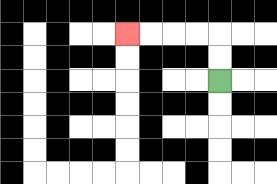{'start': '[9, 3]', 'end': '[5, 1]', 'path_directions': 'U,U,L,L,L,L', 'path_coordinates': '[[9, 3], [9, 2], [9, 1], [8, 1], [7, 1], [6, 1], [5, 1]]'}